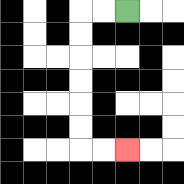{'start': '[5, 0]', 'end': '[5, 6]', 'path_directions': 'L,L,D,D,D,D,D,D,R,R', 'path_coordinates': '[[5, 0], [4, 0], [3, 0], [3, 1], [3, 2], [3, 3], [3, 4], [3, 5], [3, 6], [4, 6], [5, 6]]'}